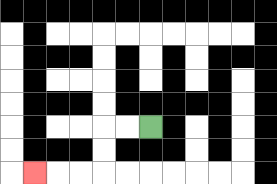{'start': '[6, 5]', 'end': '[1, 7]', 'path_directions': 'L,L,D,D,L,L,L', 'path_coordinates': '[[6, 5], [5, 5], [4, 5], [4, 6], [4, 7], [3, 7], [2, 7], [1, 7]]'}